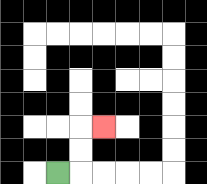{'start': '[2, 7]', 'end': '[4, 5]', 'path_directions': 'R,U,U,R', 'path_coordinates': '[[2, 7], [3, 7], [3, 6], [3, 5], [4, 5]]'}